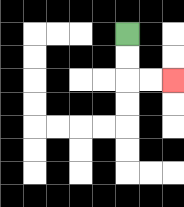{'start': '[5, 1]', 'end': '[7, 3]', 'path_directions': 'D,D,R,R', 'path_coordinates': '[[5, 1], [5, 2], [5, 3], [6, 3], [7, 3]]'}